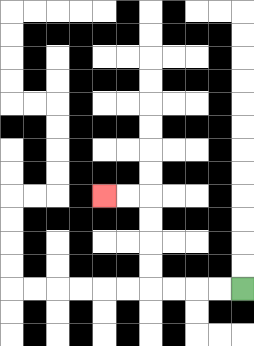{'start': '[10, 12]', 'end': '[4, 8]', 'path_directions': 'L,L,L,L,U,U,U,U,L,L', 'path_coordinates': '[[10, 12], [9, 12], [8, 12], [7, 12], [6, 12], [6, 11], [6, 10], [6, 9], [6, 8], [5, 8], [4, 8]]'}